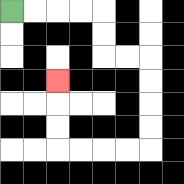{'start': '[0, 0]', 'end': '[2, 3]', 'path_directions': 'R,R,R,R,D,D,R,R,D,D,D,D,L,L,L,L,U,U,U', 'path_coordinates': '[[0, 0], [1, 0], [2, 0], [3, 0], [4, 0], [4, 1], [4, 2], [5, 2], [6, 2], [6, 3], [6, 4], [6, 5], [6, 6], [5, 6], [4, 6], [3, 6], [2, 6], [2, 5], [2, 4], [2, 3]]'}